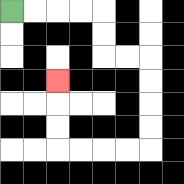{'start': '[0, 0]', 'end': '[2, 3]', 'path_directions': 'R,R,R,R,D,D,R,R,D,D,D,D,L,L,L,L,U,U,U', 'path_coordinates': '[[0, 0], [1, 0], [2, 0], [3, 0], [4, 0], [4, 1], [4, 2], [5, 2], [6, 2], [6, 3], [6, 4], [6, 5], [6, 6], [5, 6], [4, 6], [3, 6], [2, 6], [2, 5], [2, 4], [2, 3]]'}